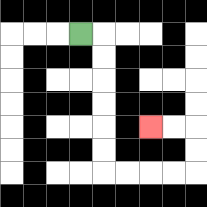{'start': '[3, 1]', 'end': '[6, 5]', 'path_directions': 'R,D,D,D,D,D,D,R,R,R,R,U,U,L,L', 'path_coordinates': '[[3, 1], [4, 1], [4, 2], [4, 3], [4, 4], [4, 5], [4, 6], [4, 7], [5, 7], [6, 7], [7, 7], [8, 7], [8, 6], [8, 5], [7, 5], [6, 5]]'}